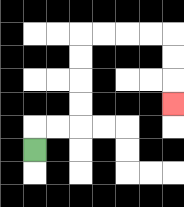{'start': '[1, 6]', 'end': '[7, 4]', 'path_directions': 'U,R,R,U,U,U,U,R,R,R,R,D,D,D', 'path_coordinates': '[[1, 6], [1, 5], [2, 5], [3, 5], [3, 4], [3, 3], [3, 2], [3, 1], [4, 1], [5, 1], [6, 1], [7, 1], [7, 2], [7, 3], [7, 4]]'}